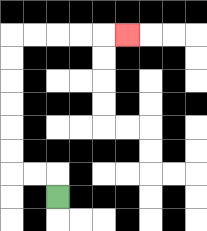{'start': '[2, 8]', 'end': '[5, 1]', 'path_directions': 'U,L,L,U,U,U,U,U,U,R,R,R,R,R', 'path_coordinates': '[[2, 8], [2, 7], [1, 7], [0, 7], [0, 6], [0, 5], [0, 4], [0, 3], [0, 2], [0, 1], [1, 1], [2, 1], [3, 1], [4, 1], [5, 1]]'}